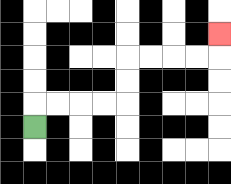{'start': '[1, 5]', 'end': '[9, 1]', 'path_directions': 'U,R,R,R,R,U,U,R,R,R,R,U', 'path_coordinates': '[[1, 5], [1, 4], [2, 4], [3, 4], [4, 4], [5, 4], [5, 3], [5, 2], [6, 2], [7, 2], [8, 2], [9, 2], [9, 1]]'}